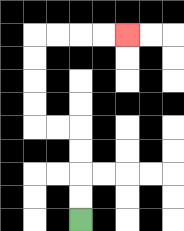{'start': '[3, 9]', 'end': '[5, 1]', 'path_directions': 'U,U,U,U,L,L,U,U,U,U,R,R,R,R', 'path_coordinates': '[[3, 9], [3, 8], [3, 7], [3, 6], [3, 5], [2, 5], [1, 5], [1, 4], [1, 3], [1, 2], [1, 1], [2, 1], [3, 1], [4, 1], [5, 1]]'}